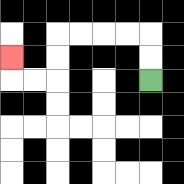{'start': '[6, 3]', 'end': '[0, 2]', 'path_directions': 'U,U,L,L,L,L,D,D,L,L,U', 'path_coordinates': '[[6, 3], [6, 2], [6, 1], [5, 1], [4, 1], [3, 1], [2, 1], [2, 2], [2, 3], [1, 3], [0, 3], [0, 2]]'}